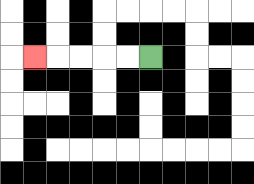{'start': '[6, 2]', 'end': '[1, 2]', 'path_directions': 'L,L,L,L,L', 'path_coordinates': '[[6, 2], [5, 2], [4, 2], [3, 2], [2, 2], [1, 2]]'}